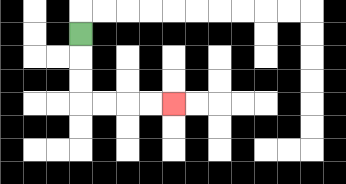{'start': '[3, 1]', 'end': '[7, 4]', 'path_directions': 'D,D,D,R,R,R,R', 'path_coordinates': '[[3, 1], [3, 2], [3, 3], [3, 4], [4, 4], [5, 4], [6, 4], [7, 4]]'}